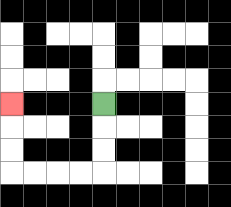{'start': '[4, 4]', 'end': '[0, 4]', 'path_directions': 'D,D,D,L,L,L,L,U,U,U', 'path_coordinates': '[[4, 4], [4, 5], [4, 6], [4, 7], [3, 7], [2, 7], [1, 7], [0, 7], [0, 6], [0, 5], [0, 4]]'}